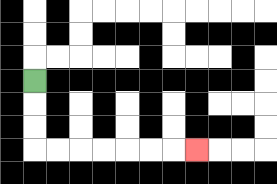{'start': '[1, 3]', 'end': '[8, 6]', 'path_directions': 'D,D,D,R,R,R,R,R,R,R', 'path_coordinates': '[[1, 3], [1, 4], [1, 5], [1, 6], [2, 6], [3, 6], [4, 6], [5, 6], [6, 6], [7, 6], [8, 6]]'}